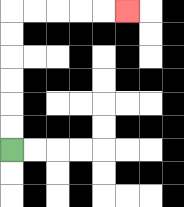{'start': '[0, 6]', 'end': '[5, 0]', 'path_directions': 'U,U,U,U,U,U,R,R,R,R,R', 'path_coordinates': '[[0, 6], [0, 5], [0, 4], [0, 3], [0, 2], [0, 1], [0, 0], [1, 0], [2, 0], [3, 0], [4, 0], [5, 0]]'}